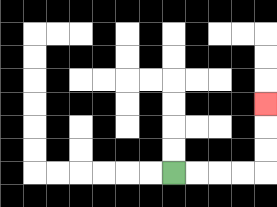{'start': '[7, 7]', 'end': '[11, 4]', 'path_directions': 'R,R,R,R,U,U,U', 'path_coordinates': '[[7, 7], [8, 7], [9, 7], [10, 7], [11, 7], [11, 6], [11, 5], [11, 4]]'}